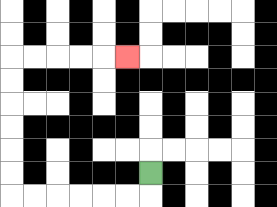{'start': '[6, 7]', 'end': '[5, 2]', 'path_directions': 'D,L,L,L,L,L,L,U,U,U,U,U,U,R,R,R,R,R', 'path_coordinates': '[[6, 7], [6, 8], [5, 8], [4, 8], [3, 8], [2, 8], [1, 8], [0, 8], [0, 7], [0, 6], [0, 5], [0, 4], [0, 3], [0, 2], [1, 2], [2, 2], [3, 2], [4, 2], [5, 2]]'}